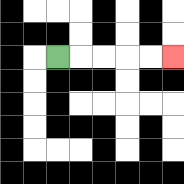{'start': '[2, 2]', 'end': '[7, 2]', 'path_directions': 'R,R,R,R,R', 'path_coordinates': '[[2, 2], [3, 2], [4, 2], [5, 2], [6, 2], [7, 2]]'}